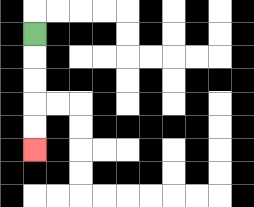{'start': '[1, 1]', 'end': '[1, 6]', 'path_directions': 'D,D,D,D,D', 'path_coordinates': '[[1, 1], [1, 2], [1, 3], [1, 4], [1, 5], [1, 6]]'}